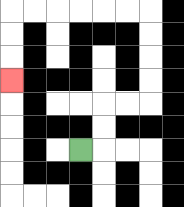{'start': '[3, 6]', 'end': '[0, 3]', 'path_directions': 'R,U,U,R,R,U,U,U,U,L,L,L,L,L,L,D,D,D', 'path_coordinates': '[[3, 6], [4, 6], [4, 5], [4, 4], [5, 4], [6, 4], [6, 3], [6, 2], [6, 1], [6, 0], [5, 0], [4, 0], [3, 0], [2, 0], [1, 0], [0, 0], [0, 1], [0, 2], [0, 3]]'}